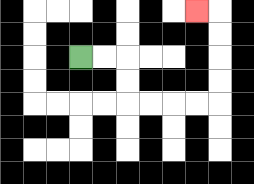{'start': '[3, 2]', 'end': '[8, 0]', 'path_directions': 'R,R,D,D,R,R,R,R,U,U,U,U,L', 'path_coordinates': '[[3, 2], [4, 2], [5, 2], [5, 3], [5, 4], [6, 4], [7, 4], [8, 4], [9, 4], [9, 3], [9, 2], [9, 1], [9, 0], [8, 0]]'}